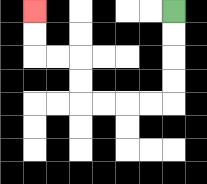{'start': '[7, 0]', 'end': '[1, 0]', 'path_directions': 'D,D,D,D,L,L,L,L,U,U,L,L,U,U', 'path_coordinates': '[[7, 0], [7, 1], [7, 2], [7, 3], [7, 4], [6, 4], [5, 4], [4, 4], [3, 4], [3, 3], [3, 2], [2, 2], [1, 2], [1, 1], [1, 0]]'}